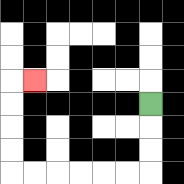{'start': '[6, 4]', 'end': '[1, 3]', 'path_directions': 'D,D,D,L,L,L,L,L,L,U,U,U,U,R', 'path_coordinates': '[[6, 4], [6, 5], [6, 6], [6, 7], [5, 7], [4, 7], [3, 7], [2, 7], [1, 7], [0, 7], [0, 6], [0, 5], [0, 4], [0, 3], [1, 3]]'}